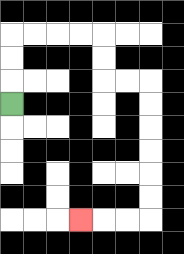{'start': '[0, 4]', 'end': '[3, 9]', 'path_directions': 'U,U,U,R,R,R,R,D,D,R,R,D,D,D,D,D,D,L,L,L', 'path_coordinates': '[[0, 4], [0, 3], [0, 2], [0, 1], [1, 1], [2, 1], [3, 1], [4, 1], [4, 2], [4, 3], [5, 3], [6, 3], [6, 4], [6, 5], [6, 6], [6, 7], [6, 8], [6, 9], [5, 9], [4, 9], [3, 9]]'}